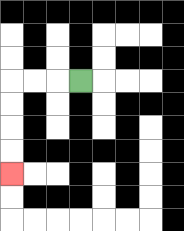{'start': '[3, 3]', 'end': '[0, 7]', 'path_directions': 'L,L,L,D,D,D,D', 'path_coordinates': '[[3, 3], [2, 3], [1, 3], [0, 3], [0, 4], [0, 5], [0, 6], [0, 7]]'}